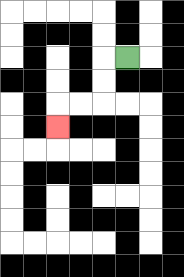{'start': '[5, 2]', 'end': '[2, 5]', 'path_directions': 'L,D,D,L,L,D', 'path_coordinates': '[[5, 2], [4, 2], [4, 3], [4, 4], [3, 4], [2, 4], [2, 5]]'}